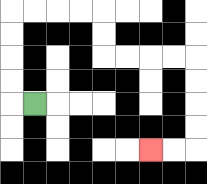{'start': '[1, 4]', 'end': '[6, 6]', 'path_directions': 'L,U,U,U,U,R,R,R,R,D,D,R,R,R,R,D,D,D,D,L,L', 'path_coordinates': '[[1, 4], [0, 4], [0, 3], [0, 2], [0, 1], [0, 0], [1, 0], [2, 0], [3, 0], [4, 0], [4, 1], [4, 2], [5, 2], [6, 2], [7, 2], [8, 2], [8, 3], [8, 4], [8, 5], [8, 6], [7, 6], [6, 6]]'}